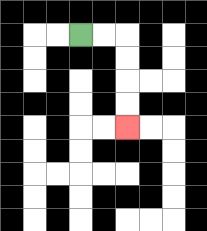{'start': '[3, 1]', 'end': '[5, 5]', 'path_directions': 'R,R,D,D,D,D', 'path_coordinates': '[[3, 1], [4, 1], [5, 1], [5, 2], [5, 3], [5, 4], [5, 5]]'}